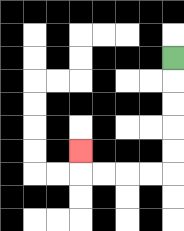{'start': '[7, 2]', 'end': '[3, 6]', 'path_directions': 'D,D,D,D,D,L,L,L,L,U', 'path_coordinates': '[[7, 2], [7, 3], [7, 4], [7, 5], [7, 6], [7, 7], [6, 7], [5, 7], [4, 7], [3, 7], [3, 6]]'}